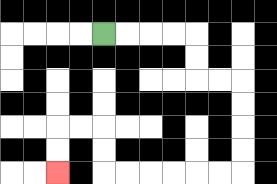{'start': '[4, 1]', 'end': '[2, 7]', 'path_directions': 'R,R,R,R,D,D,R,R,D,D,D,D,L,L,L,L,L,L,U,U,L,L,D,D', 'path_coordinates': '[[4, 1], [5, 1], [6, 1], [7, 1], [8, 1], [8, 2], [8, 3], [9, 3], [10, 3], [10, 4], [10, 5], [10, 6], [10, 7], [9, 7], [8, 7], [7, 7], [6, 7], [5, 7], [4, 7], [4, 6], [4, 5], [3, 5], [2, 5], [2, 6], [2, 7]]'}